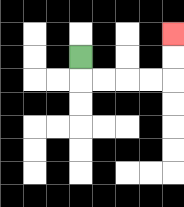{'start': '[3, 2]', 'end': '[7, 1]', 'path_directions': 'D,R,R,R,R,U,U', 'path_coordinates': '[[3, 2], [3, 3], [4, 3], [5, 3], [6, 3], [7, 3], [7, 2], [7, 1]]'}